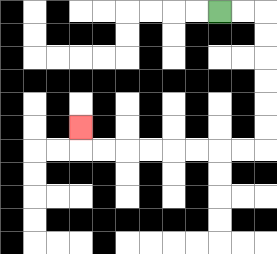{'start': '[9, 0]', 'end': '[3, 5]', 'path_directions': 'R,R,D,D,D,D,D,D,L,L,L,L,L,L,L,L,U', 'path_coordinates': '[[9, 0], [10, 0], [11, 0], [11, 1], [11, 2], [11, 3], [11, 4], [11, 5], [11, 6], [10, 6], [9, 6], [8, 6], [7, 6], [6, 6], [5, 6], [4, 6], [3, 6], [3, 5]]'}